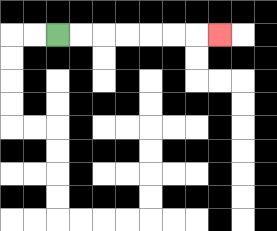{'start': '[2, 1]', 'end': '[9, 1]', 'path_directions': 'R,R,R,R,R,R,R', 'path_coordinates': '[[2, 1], [3, 1], [4, 1], [5, 1], [6, 1], [7, 1], [8, 1], [9, 1]]'}